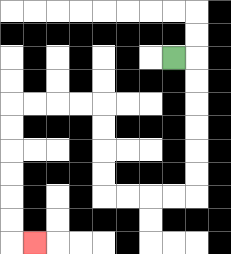{'start': '[7, 2]', 'end': '[1, 10]', 'path_directions': 'R,D,D,D,D,D,D,L,L,L,L,U,U,U,U,L,L,L,L,D,D,D,D,D,D,R', 'path_coordinates': '[[7, 2], [8, 2], [8, 3], [8, 4], [8, 5], [8, 6], [8, 7], [8, 8], [7, 8], [6, 8], [5, 8], [4, 8], [4, 7], [4, 6], [4, 5], [4, 4], [3, 4], [2, 4], [1, 4], [0, 4], [0, 5], [0, 6], [0, 7], [0, 8], [0, 9], [0, 10], [1, 10]]'}